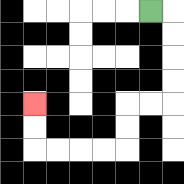{'start': '[6, 0]', 'end': '[1, 4]', 'path_directions': 'R,D,D,D,D,L,L,D,D,L,L,L,L,U,U', 'path_coordinates': '[[6, 0], [7, 0], [7, 1], [7, 2], [7, 3], [7, 4], [6, 4], [5, 4], [5, 5], [5, 6], [4, 6], [3, 6], [2, 6], [1, 6], [1, 5], [1, 4]]'}